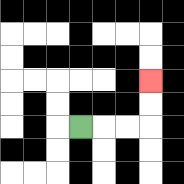{'start': '[3, 5]', 'end': '[6, 3]', 'path_directions': 'R,R,R,U,U', 'path_coordinates': '[[3, 5], [4, 5], [5, 5], [6, 5], [6, 4], [6, 3]]'}